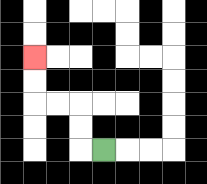{'start': '[4, 6]', 'end': '[1, 2]', 'path_directions': 'L,U,U,L,L,U,U', 'path_coordinates': '[[4, 6], [3, 6], [3, 5], [3, 4], [2, 4], [1, 4], [1, 3], [1, 2]]'}